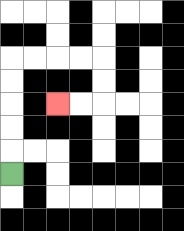{'start': '[0, 7]', 'end': '[2, 4]', 'path_directions': 'U,U,U,U,U,R,R,R,R,D,D,L,L', 'path_coordinates': '[[0, 7], [0, 6], [0, 5], [0, 4], [0, 3], [0, 2], [1, 2], [2, 2], [3, 2], [4, 2], [4, 3], [4, 4], [3, 4], [2, 4]]'}